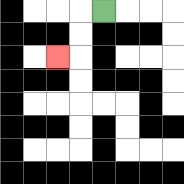{'start': '[4, 0]', 'end': '[2, 2]', 'path_directions': 'L,D,D,L', 'path_coordinates': '[[4, 0], [3, 0], [3, 1], [3, 2], [2, 2]]'}